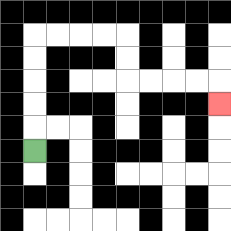{'start': '[1, 6]', 'end': '[9, 4]', 'path_directions': 'U,U,U,U,U,R,R,R,R,D,D,R,R,R,R,D', 'path_coordinates': '[[1, 6], [1, 5], [1, 4], [1, 3], [1, 2], [1, 1], [2, 1], [3, 1], [4, 1], [5, 1], [5, 2], [5, 3], [6, 3], [7, 3], [8, 3], [9, 3], [9, 4]]'}